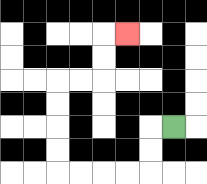{'start': '[7, 5]', 'end': '[5, 1]', 'path_directions': 'L,D,D,L,L,L,L,U,U,U,U,R,R,U,U,R', 'path_coordinates': '[[7, 5], [6, 5], [6, 6], [6, 7], [5, 7], [4, 7], [3, 7], [2, 7], [2, 6], [2, 5], [2, 4], [2, 3], [3, 3], [4, 3], [4, 2], [4, 1], [5, 1]]'}